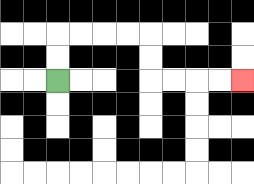{'start': '[2, 3]', 'end': '[10, 3]', 'path_directions': 'U,U,R,R,R,R,D,D,R,R,R,R', 'path_coordinates': '[[2, 3], [2, 2], [2, 1], [3, 1], [4, 1], [5, 1], [6, 1], [6, 2], [6, 3], [7, 3], [8, 3], [9, 3], [10, 3]]'}